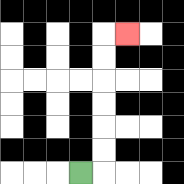{'start': '[3, 7]', 'end': '[5, 1]', 'path_directions': 'R,U,U,U,U,U,U,R', 'path_coordinates': '[[3, 7], [4, 7], [4, 6], [4, 5], [4, 4], [4, 3], [4, 2], [4, 1], [5, 1]]'}